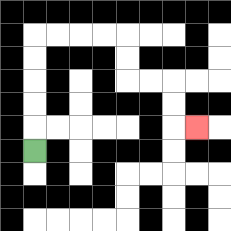{'start': '[1, 6]', 'end': '[8, 5]', 'path_directions': 'U,U,U,U,U,R,R,R,R,D,D,R,R,D,D,R', 'path_coordinates': '[[1, 6], [1, 5], [1, 4], [1, 3], [1, 2], [1, 1], [2, 1], [3, 1], [4, 1], [5, 1], [5, 2], [5, 3], [6, 3], [7, 3], [7, 4], [7, 5], [8, 5]]'}